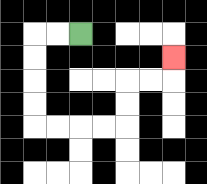{'start': '[3, 1]', 'end': '[7, 2]', 'path_directions': 'L,L,D,D,D,D,R,R,R,R,U,U,R,R,U', 'path_coordinates': '[[3, 1], [2, 1], [1, 1], [1, 2], [1, 3], [1, 4], [1, 5], [2, 5], [3, 5], [4, 5], [5, 5], [5, 4], [5, 3], [6, 3], [7, 3], [7, 2]]'}